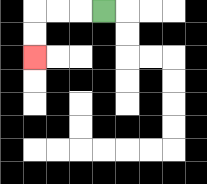{'start': '[4, 0]', 'end': '[1, 2]', 'path_directions': 'L,L,L,D,D', 'path_coordinates': '[[4, 0], [3, 0], [2, 0], [1, 0], [1, 1], [1, 2]]'}